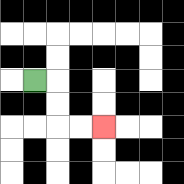{'start': '[1, 3]', 'end': '[4, 5]', 'path_directions': 'R,D,D,R,R', 'path_coordinates': '[[1, 3], [2, 3], [2, 4], [2, 5], [3, 5], [4, 5]]'}